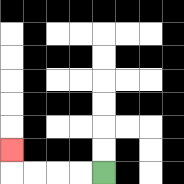{'start': '[4, 7]', 'end': '[0, 6]', 'path_directions': 'L,L,L,L,U', 'path_coordinates': '[[4, 7], [3, 7], [2, 7], [1, 7], [0, 7], [0, 6]]'}